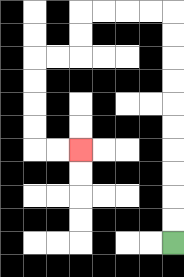{'start': '[7, 10]', 'end': '[3, 6]', 'path_directions': 'U,U,U,U,U,U,U,U,U,U,L,L,L,L,D,D,L,L,D,D,D,D,R,R', 'path_coordinates': '[[7, 10], [7, 9], [7, 8], [7, 7], [7, 6], [7, 5], [7, 4], [7, 3], [7, 2], [7, 1], [7, 0], [6, 0], [5, 0], [4, 0], [3, 0], [3, 1], [3, 2], [2, 2], [1, 2], [1, 3], [1, 4], [1, 5], [1, 6], [2, 6], [3, 6]]'}